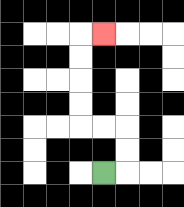{'start': '[4, 7]', 'end': '[4, 1]', 'path_directions': 'R,U,U,L,L,U,U,U,U,R', 'path_coordinates': '[[4, 7], [5, 7], [5, 6], [5, 5], [4, 5], [3, 5], [3, 4], [3, 3], [3, 2], [3, 1], [4, 1]]'}